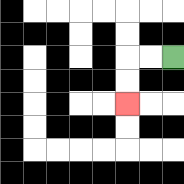{'start': '[7, 2]', 'end': '[5, 4]', 'path_directions': 'L,L,D,D', 'path_coordinates': '[[7, 2], [6, 2], [5, 2], [5, 3], [5, 4]]'}